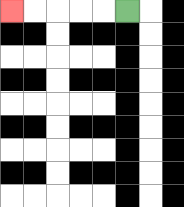{'start': '[5, 0]', 'end': '[0, 0]', 'path_directions': 'L,L,L,L,L', 'path_coordinates': '[[5, 0], [4, 0], [3, 0], [2, 0], [1, 0], [0, 0]]'}